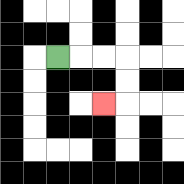{'start': '[2, 2]', 'end': '[4, 4]', 'path_directions': 'R,R,R,D,D,L', 'path_coordinates': '[[2, 2], [3, 2], [4, 2], [5, 2], [5, 3], [5, 4], [4, 4]]'}